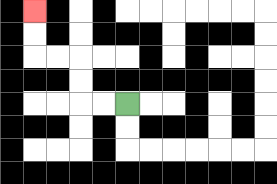{'start': '[5, 4]', 'end': '[1, 0]', 'path_directions': 'L,L,U,U,L,L,U,U', 'path_coordinates': '[[5, 4], [4, 4], [3, 4], [3, 3], [3, 2], [2, 2], [1, 2], [1, 1], [1, 0]]'}